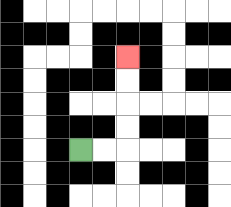{'start': '[3, 6]', 'end': '[5, 2]', 'path_directions': 'R,R,U,U,U,U', 'path_coordinates': '[[3, 6], [4, 6], [5, 6], [5, 5], [5, 4], [5, 3], [5, 2]]'}